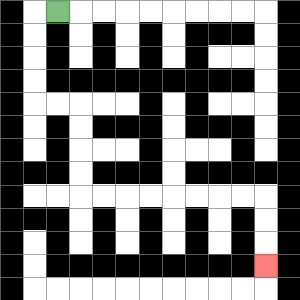{'start': '[2, 0]', 'end': '[11, 11]', 'path_directions': 'L,D,D,D,D,R,R,D,D,D,D,R,R,R,R,R,R,R,R,D,D,D', 'path_coordinates': '[[2, 0], [1, 0], [1, 1], [1, 2], [1, 3], [1, 4], [2, 4], [3, 4], [3, 5], [3, 6], [3, 7], [3, 8], [4, 8], [5, 8], [6, 8], [7, 8], [8, 8], [9, 8], [10, 8], [11, 8], [11, 9], [11, 10], [11, 11]]'}